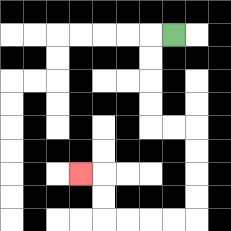{'start': '[7, 1]', 'end': '[3, 7]', 'path_directions': 'L,D,D,D,D,R,R,D,D,D,D,L,L,L,L,U,U,L', 'path_coordinates': '[[7, 1], [6, 1], [6, 2], [6, 3], [6, 4], [6, 5], [7, 5], [8, 5], [8, 6], [8, 7], [8, 8], [8, 9], [7, 9], [6, 9], [5, 9], [4, 9], [4, 8], [4, 7], [3, 7]]'}